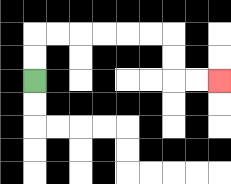{'start': '[1, 3]', 'end': '[9, 3]', 'path_directions': 'U,U,R,R,R,R,R,R,D,D,R,R', 'path_coordinates': '[[1, 3], [1, 2], [1, 1], [2, 1], [3, 1], [4, 1], [5, 1], [6, 1], [7, 1], [7, 2], [7, 3], [8, 3], [9, 3]]'}